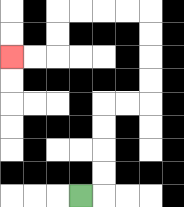{'start': '[3, 8]', 'end': '[0, 2]', 'path_directions': 'R,U,U,U,U,R,R,U,U,U,U,L,L,L,L,D,D,L,L', 'path_coordinates': '[[3, 8], [4, 8], [4, 7], [4, 6], [4, 5], [4, 4], [5, 4], [6, 4], [6, 3], [6, 2], [6, 1], [6, 0], [5, 0], [4, 0], [3, 0], [2, 0], [2, 1], [2, 2], [1, 2], [0, 2]]'}